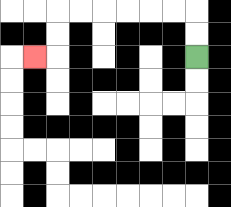{'start': '[8, 2]', 'end': '[1, 2]', 'path_directions': 'U,U,L,L,L,L,L,L,D,D,L', 'path_coordinates': '[[8, 2], [8, 1], [8, 0], [7, 0], [6, 0], [5, 0], [4, 0], [3, 0], [2, 0], [2, 1], [2, 2], [1, 2]]'}